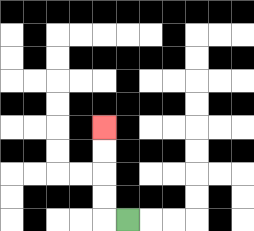{'start': '[5, 9]', 'end': '[4, 5]', 'path_directions': 'L,U,U,U,U', 'path_coordinates': '[[5, 9], [4, 9], [4, 8], [4, 7], [4, 6], [4, 5]]'}